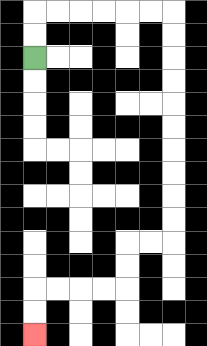{'start': '[1, 2]', 'end': '[1, 14]', 'path_directions': 'U,U,R,R,R,R,R,R,D,D,D,D,D,D,D,D,D,D,L,L,D,D,L,L,L,L,D,D', 'path_coordinates': '[[1, 2], [1, 1], [1, 0], [2, 0], [3, 0], [4, 0], [5, 0], [6, 0], [7, 0], [7, 1], [7, 2], [7, 3], [7, 4], [7, 5], [7, 6], [7, 7], [7, 8], [7, 9], [7, 10], [6, 10], [5, 10], [5, 11], [5, 12], [4, 12], [3, 12], [2, 12], [1, 12], [1, 13], [1, 14]]'}